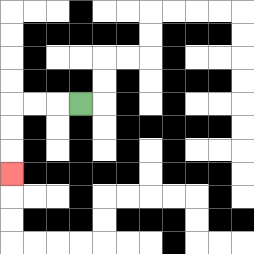{'start': '[3, 4]', 'end': '[0, 7]', 'path_directions': 'L,L,L,D,D,D', 'path_coordinates': '[[3, 4], [2, 4], [1, 4], [0, 4], [0, 5], [0, 6], [0, 7]]'}